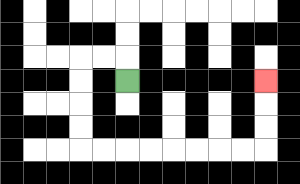{'start': '[5, 3]', 'end': '[11, 3]', 'path_directions': 'U,L,L,D,D,D,D,R,R,R,R,R,R,R,R,U,U,U', 'path_coordinates': '[[5, 3], [5, 2], [4, 2], [3, 2], [3, 3], [3, 4], [3, 5], [3, 6], [4, 6], [5, 6], [6, 6], [7, 6], [8, 6], [9, 6], [10, 6], [11, 6], [11, 5], [11, 4], [11, 3]]'}